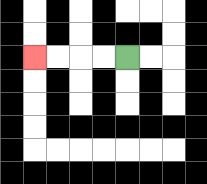{'start': '[5, 2]', 'end': '[1, 2]', 'path_directions': 'L,L,L,L', 'path_coordinates': '[[5, 2], [4, 2], [3, 2], [2, 2], [1, 2]]'}